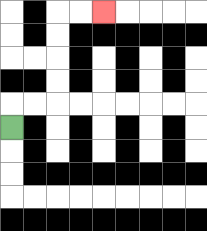{'start': '[0, 5]', 'end': '[4, 0]', 'path_directions': 'U,R,R,U,U,U,U,R,R', 'path_coordinates': '[[0, 5], [0, 4], [1, 4], [2, 4], [2, 3], [2, 2], [2, 1], [2, 0], [3, 0], [4, 0]]'}